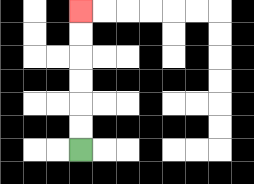{'start': '[3, 6]', 'end': '[3, 0]', 'path_directions': 'U,U,U,U,U,U', 'path_coordinates': '[[3, 6], [3, 5], [3, 4], [3, 3], [3, 2], [3, 1], [3, 0]]'}